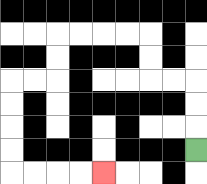{'start': '[8, 6]', 'end': '[4, 7]', 'path_directions': 'U,U,U,L,L,U,U,L,L,L,L,D,D,L,L,D,D,D,D,R,R,R,R', 'path_coordinates': '[[8, 6], [8, 5], [8, 4], [8, 3], [7, 3], [6, 3], [6, 2], [6, 1], [5, 1], [4, 1], [3, 1], [2, 1], [2, 2], [2, 3], [1, 3], [0, 3], [0, 4], [0, 5], [0, 6], [0, 7], [1, 7], [2, 7], [3, 7], [4, 7]]'}